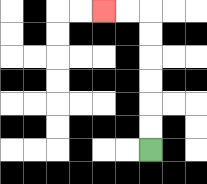{'start': '[6, 6]', 'end': '[4, 0]', 'path_directions': 'U,U,U,U,U,U,L,L', 'path_coordinates': '[[6, 6], [6, 5], [6, 4], [6, 3], [6, 2], [6, 1], [6, 0], [5, 0], [4, 0]]'}